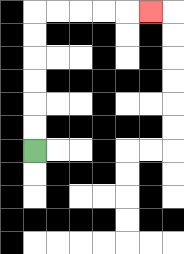{'start': '[1, 6]', 'end': '[6, 0]', 'path_directions': 'U,U,U,U,U,U,R,R,R,R,R', 'path_coordinates': '[[1, 6], [1, 5], [1, 4], [1, 3], [1, 2], [1, 1], [1, 0], [2, 0], [3, 0], [4, 0], [5, 0], [6, 0]]'}